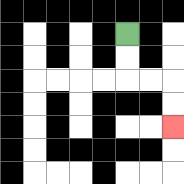{'start': '[5, 1]', 'end': '[7, 5]', 'path_directions': 'D,D,R,R,D,D', 'path_coordinates': '[[5, 1], [5, 2], [5, 3], [6, 3], [7, 3], [7, 4], [7, 5]]'}